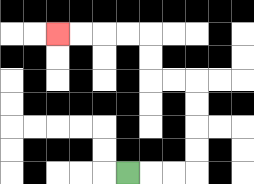{'start': '[5, 7]', 'end': '[2, 1]', 'path_directions': 'R,R,R,U,U,U,U,L,L,U,U,L,L,L,L', 'path_coordinates': '[[5, 7], [6, 7], [7, 7], [8, 7], [8, 6], [8, 5], [8, 4], [8, 3], [7, 3], [6, 3], [6, 2], [6, 1], [5, 1], [4, 1], [3, 1], [2, 1]]'}